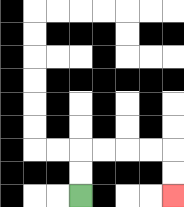{'start': '[3, 8]', 'end': '[7, 8]', 'path_directions': 'U,U,R,R,R,R,D,D', 'path_coordinates': '[[3, 8], [3, 7], [3, 6], [4, 6], [5, 6], [6, 6], [7, 6], [7, 7], [7, 8]]'}